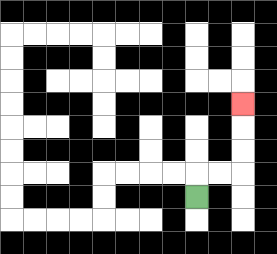{'start': '[8, 8]', 'end': '[10, 4]', 'path_directions': 'U,R,R,U,U,U', 'path_coordinates': '[[8, 8], [8, 7], [9, 7], [10, 7], [10, 6], [10, 5], [10, 4]]'}